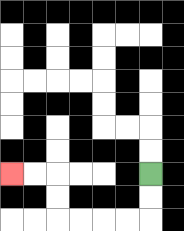{'start': '[6, 7]', 'end': '[0, 7]', 'path_directions': 'D,D,L,L,L,L,U,U,L,L', 'path_coordinates': '[[6, 7], [6, 8], [6, 9], [5, 9], [4, 9], [3, 9], [2, 9], [2, 8], [2, 7], [1, 7], [0, 7]]'}